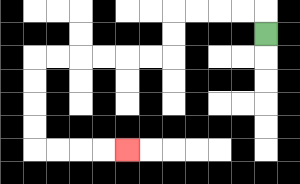{'start': '[11, 1]', 'end': '[5, 6]', 'path_directions': 'U,L,L,L,L,D,D,L,L,L,L,L,L,D,D,D,D,R,R,R,R', 'path_coordinates': '[[11, 1], [11, 0], [10, 0], [9, 0], [8, 0], [7, 0], [7, 1], [7, 2], [6, 2], [5, 2], [4, 2], [3, 2], [2, 2], [1, 2], [1, 3], [1, 4], [1, 5], [1, 6], [2, 6], [3, 6], [4, 6], [5, 6]]'}